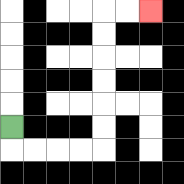{'start': '[0, 5]', 'end': '[6, 0]', 'path_directions': 'D,R,R,R,R,U,U,U,U,U,U,R,R', 'path_coordinates': '[[0, 5], [0, 6], [1, 6], [2, 6], [3, 6], [4, 6], [4, 5], [4, 4], [4, 3], [4, 2], [4, 1], [4, 0], [5, 0], [6, 0]]'}